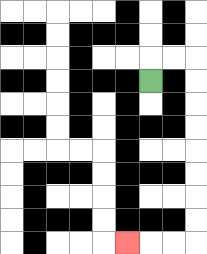{'start': '[6, 3]', 'end': '[5, 10]', 'path_directions': 'U,R,R,D,D,D,D,D,D,D,D,L,L,L', 'path_coordinates': '[[6, 3], [6, 2], [7, 2], [8, 2], [8, 3], [8, 4], [8, 5], [8, 6], [8, 7], [8, 8], [8, 9], [8, 10], [7, 10], [6, 10], [5, 10]]'}